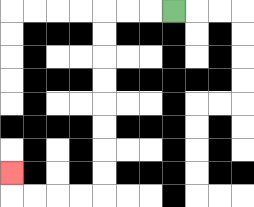{'start': '[7, 0]', 'end': '[0, 7]', 'path_directions': 'L,L,L,D,D,D,D,D,D,D,D,L,L,L,L,U', 'path_coordinates': '[[7, 0], [6, 0], [5, 0], [4, 0], [4, 1], [4, 2], [4, 3], [4, 4], [4, 5], [4, 6], [4, 7], [4, 8], [3, 8], [2, 8], [1, 8], [0, 8], [0, 7]]'}